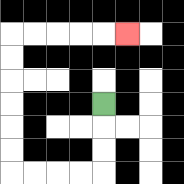{'start': '[4, 4]', 'end': '[5, 1]', 'path_directions': 'D,D,D,L,L,L,L,U,U,U,U,U,U,R,R,R,R,R', 'path_coordinates': '[[4, 4], [4, 5], [4, 6], [4, 7], [3, 7], [2, 7], [1, 7], [0, 7], [0, 6], [0, 5], [0, 4], [0, 3], [0, 2], [0, 1], [1, 1], [2, 1], [3, 1], [4, 1], [5, 1]]'}